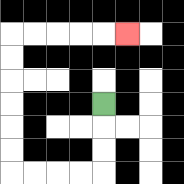{'start': '[4, 4]', 'end': '[5, 1]', 'path_directions': 'D,D,D,L,L,L,L,U,U,U,U,U,U,R,R,R,R,R', 'path_coordinates': '[[4, 4], [4, 5], [4, 6], [4, 7], [3, 7], [2, 7], [1, 7], [0, 7], [0, 6], [0, 5], [0, 4], [0, 3], [0, 2], [0, 1], [1, 1], [2, 1], [3, 1], [4, 1], [5, 1]]'}